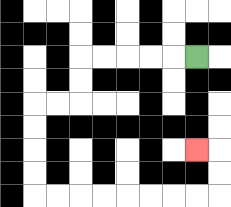{'start': '[8, 2]', 'end': '[8, 6]', 'path_directions': 'L,L,L,L,L,D,D,L,L,D,D,D,D,R,R,R,R,R,R,R,R,U,U,L', 'path_coordinates': '[[8, 2], [7, 2], [6, 2], [5, 2], [4, 2], [3, 2], [3, 3], [3, 4], [2, 4], [1, 4], [1, 5], [1, 6], [1, 7], [1, 8], [2, 8], [3, 8], [4, 8], [5, 8], [6, 8], [7, 8], [8, 8], [9, 8], [9, 7], [9, 6], [8, 6]]'}